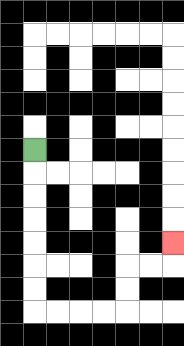{'start': '[1, 6]', 'end': '[7, 10]', 'path_directions': 'D,D,D,D,D,D,D,R,R,R,R,U,U,R,R,U', 'path_coordinates': '[[1, 6], [1, 7], [1, 8], [1, 9], [1, 10], [1, 11], [1, 12], [1, 13], [2, 13], [3, 13], [4, 13], [5, 13], [5, 12], [5, 11], [6, 11], [7, 11], [7, 10]]'}